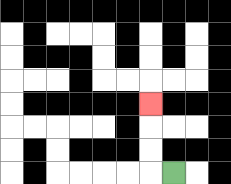{'start': '[7, 7]', 'end': '[6, 4]', 'path_directions': 'L,U,U,U', 'path_coordinates': '[[7, 7], [6, 7], [6, 6], [6, 5], [6, 4]]'}